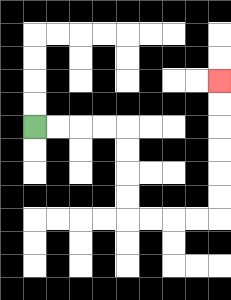{'start': '[1, 5]', 'end': '[9, 3]', 'path_directions': 'R,R,R,R,D,D,D,D,R,R,R,R,U,U,U,U,U,U', 'path_coordinates': '[[1, 5], [2, 5], [3, 5], [4, 5], [5, 5], [5, 6], [5, 7], [5, 8], [5, 9], [6, 9], [7, 9], [8, 9], [9, 9], [9, 8], [9, 7], [9, 6], [9, 5], [9, 4], [9, 3]]'}